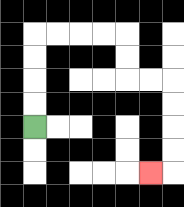{'start': '[1, 5]', 'end': '[6, 7]', 'path_directions': 'U,U,U,U,R,R,R,R,D,D,R,R,D,D,D,D,L', 'path_coordinates': '[[1, 5], [1, 4], [1, 3], [1, 2], [1, 1], [2, 1], [3, 1], [4, 1], [5, 1], [5, 2], [5, 3], [6, 3], [7, 3], [7, 4], [7, 5], [7, 6], [7, 7], [6, 7]]'}